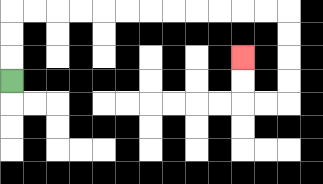{'start': '[0, 3]', 'end': '[10, 2]', 'path_directions': 'U,U,U,R,R,R,R,R,R,R,R,R,R,R,R,D,D,D,D,L,L,U,U', 'path_coordinates': '[[0, 3], [0, 2], [0, 1], [0, 0], [1, 0], [2, 0], [3, 0], [4, 0], [5, 0], [6, 0], [7, 0], [8, 0], [9, 0], [10, 0], [11, 0], [12, 0], [12, 1], [12, 2], [12, 3], [12, 4], [11, 4], [10, 4], [10, 3], [10, 2]]'}